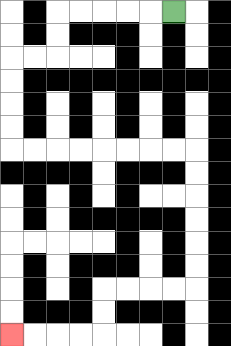{'start': '[7, 0]', 'end': '[0, 14]', 'path_directions': 'L,L,L,L,L,D,D,L,L,D,D,D,D,R,R,R,R,R,R,R,R,D,D,D,D,D,D,L,L,L,L,D,D,L,L,L,L', 'path_coordinates': '[[7, 0], [6, 0], [5, 0], [4, 0], [3, 0], [2, 0], [2, 1], [2, 2], [1, 2], [0, 2], [0, 3], [0, 4], [0, 5], [0, 6], [1, 6], [2, 6], [3, 6], [4, 6], [5, 6], [6, 6], [7, 6], [8, 6], [8, 7], [8, 8], [8, 9], [8, 10], [8, 11], [8, 12], [7, 12], [6, 12], [5, 12], [4, 12], [4, 13], [4, 14], [3, 14], [2, 14], [1, 14], [0, 14]]'}